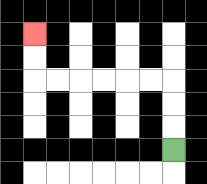{'start': '[7, 6]', 'end': '[1, 1]', 'path_directions': 'U,U,U,L,L,L,L,L,L,U,U', 'path_coordinates': '[[7, 6], [7, 5], [7, 4], [7, 3], [6, 3], [5, 3], [4, 3], [3, 3], [2, 3], [1, 3], [1, 2], [1, 1]]'}